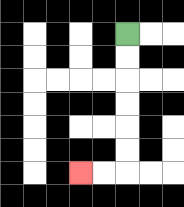{'start': '[5, 1]', 'end': '[3, 7]', 'path_directions': 'D,D,D,D,D,D,L,L', 'path_coordinates': '[[5, 1], [5, 2], [5, 3], [5, 4], [5, 5], [5, 6], [5, 7], [4, 7], [3, 7]]'}